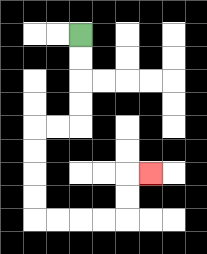{'start': '[3, 1]', 'end': '[6, 7]', 'path_directions': 'D,D,D,D,L,L,D,D,D,D,R,R,R,R,U,U,R', 'path_coordinates': '[[3, 1], [3, 2], [3, 3], [3, 4], [3, 5], [2, 5], [1, 5], [1, 6], [1, 7], [1, 8], [1, 9], [2, 9], [3, 9], [4, 9], [5, 9], [5, 8], [5, 7], [6, 7]]'}